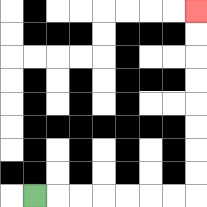{'start': '[1, 8]', 'end': '[8, 0]', 'path_directions': 'R,R,R,R,R,R,R,U,U,U,U,U,U,U,U', 'path_coordinates': '[[1, 8], [2, 8], [3, 8], [4, 8], [5, 8], [6, 8], [7, 8], [8, 8], [8, 7], [8, 6], [8, 5], [8, 4], [8, 3], [8, 2], [8, 1], [8, 0]]'}